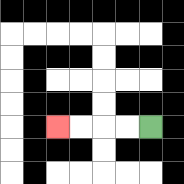{'start': '[6, 5]', 'end': '[2, 5]', 'path_directions': 'L,L,L,L', 'path_coordinates': '[[6, 5], [5, 5], [4, 5], [3, 5], [2, 5]]'}